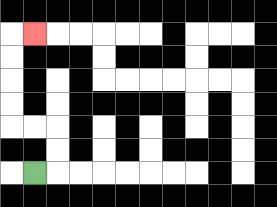{'start': '[1, 7]', 'end': '[1, 1]', 'path_directions': 'R,U,U,L,L,U,U,U,U,R', 'path_coordinates': '[[1, 7], [2, 7], [2, 6], [2, 5], [1, 5], [0, 5], [0, 4], [0, 3], [0, 2], [0, 1], [1, 1]]'}